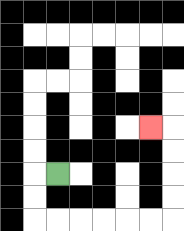{'start': '[2, 7]', 'end': '[6, 5]', 'path_directions': 'L,D,D,R,R,R,R,R,R,U,U,U,U,L', 'path_coordinates': '[[2, 7], [1, 7], [1, 8], [1, 9], [2, 9], [3, 9], [4, 9], [5, 9], [6, 9], [7, 9], [7, 8], [7, 7], [7, 6], [7, 5], [6, 5]]'}